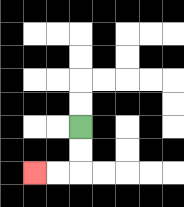{'start': '[3, 5]', 'end': '[1, 7]', 'path_directions': 'D,D,L,L', 'path_coordinates': '[[3, 5], [3, 6], [3, 7], [2, 7], [1, 7]]'}